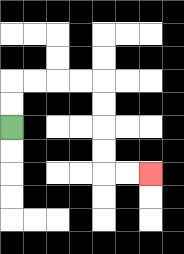{'start': '[0, 5]', 'end': '[6, 7]', 'path_directions': 'U,U,R,R,R,R,D,D,D,D,R,R', 'path_coordinates': '[[0, 5], [0, 4], [0, 3], [1, 3], [2, 3], [3, 3], [4, 3], [4, 4], [4, 5], [4, 6], [4, 7], [5, 7], [6, 7]]'}